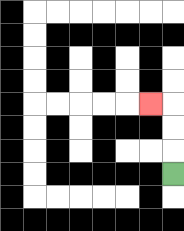{'start': '[7, 7]', 'end': '[6, 4]', 'path_directions': 'U,U,U,L', 'path_coordinates': '[[7, 7], [7, 6], [7, 5], [7, 4], [6, 4]]'}